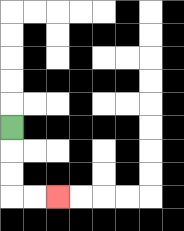{'start': '[0, 5]', 'end': '[2, 8]', 'path_directions': 'D,D,D,R,R', 'path_coordinates': '[[0, 5], [0, 6], [0, 7], [0, 8], [1, 8], [2, 8]]'}